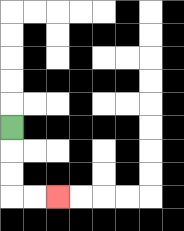{'start': '[0, 5]', 'end': '[2, 8]', 'path_directions': 'D,D,D,R,R', 'path_coordinates': '[[0, 5], [0, 6], [0, 7], [0, 8], [1, 8], [2, 8]]'}